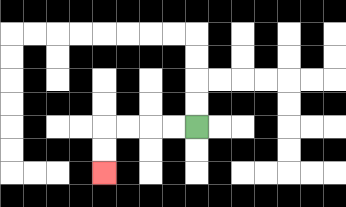{'start': '[8, 5]', 'end': '[4, 7]', 'path_directions': 'L,L,L,L,D,D', 'path_coordinates': '[[8, 5], [7, 5], [6, 5], [5, 5], [4, 5], [4, 6], [4, 7]]'}